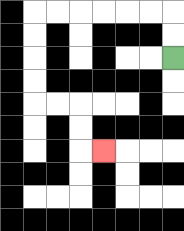{'start': '[7, 2]', 'end': '[4, 6]', 'path_directions': 'U,U,L,L,L,L,L,L,D,D,D,D,R,R,D,D,R', 'path_coordinates': '[[7, 2], [7, 1], [7, 0], [6, 0], [5, 0], [4, 0], [3, 0], [2, 0], [1, 0], [1, 1], [1, 2], [1, 3], [1, 4], [2, 4], [3, 4], [3, 5], [3, 6], [4, 6]]'}